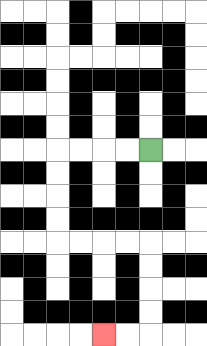{'start': '[6, 6]', 'end': '[4, 14]', 'path_directions': 'L,L,L,L,D,D,D,D,R,R,R,R,D,D,D,D,L,L', 'path_coordinates': '[[6, 6], [5, 6], [4, 6], [3, 6], [2, 6], [2, 7], [2, 8], [2, 9], [2, 10], [3, 10], [4, 10], [5, 10], [6, 10], [6, 11], [6, 12], [6, 13], [6, 14], [5, 14], [4, 14]]'}